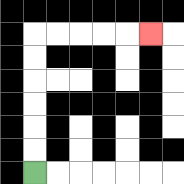{'start': '[1, 7]', 'end': '[6, 1]', 'path_directions': 'U,U,U,U,U,U,R,R,R,R,R', 'path_coordinates': '[[1, 7], [1, 6], [1, 5], [1, 4], [1, 3], [1, 2], [1, 1], [2, 1], [3, 1], [4, 1], [5, 1], [6, 1]]'}